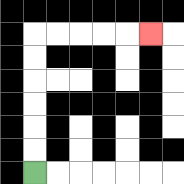{'start': '[1, 7]', 'end': '[6, 1]', 'path_directions': 'U,U,U,U,U,U,R,R,R,R,R', 'path_coordinates': '[[1, 7], [1, 6], [1, 5], [1, 4], [1, 3], [1, 2], [1, 1], [2, 1], [3, 1], [4, 1], [5, 1], [6, 1]]'}